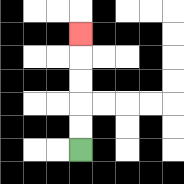{'start': '[3, 6]', 'end': '[3, 1]', 'path_directions': 'U,U,U,U,U', 'path_coordinates': '[[3, 6], [3, 5], [3, 4], [3, 3], [3, 2], [3, 1]]'}